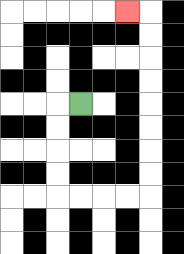{'start': '[3, 4]', 'end': '[5, 0]', 'path_directions': 'L,D,D,D,D,R,R,R,R,U,U,U,U,U,U,U,U,L', 'path_coordinates': '[[3, 4], [2, 4], [2, 5], [2, 6], [2, 7], [2, 8], [3, 8], [4, 8], [5, 8], [6, 8], [6, 7], [6, 6], [6, 5], [6, 4], [6, 3], [6, 2], [6, 1], [6, 0], [5, 0]]'}